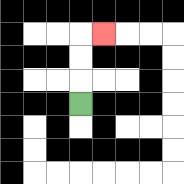{'start': '[3, 4]', 'end': '[4, 1]', 'path_directions': 'U,U,U,R', 'path_coordinates': '[[3, 4], [3, 3], [3, 2], [3, 1], [4, 1]]'}